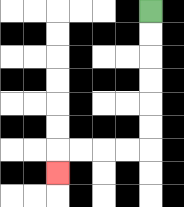{'start': '[6, 0]', 'end': '[2, 7]', 'path_directions': 'D,D,D,D,D,D,L,L,L,L,D', 'path_coordinates': '[[6, 0], [6, 1], [6, 2], [6, 3], [6, 4], [6, 5], [6, 6], [5, 6], [4, 6], [3, 6], [2, 6], [2, 7]]'}